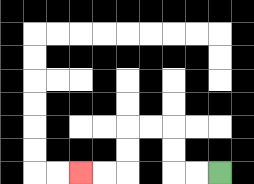{'start': '[9, 7]', 'end': '[3, 7]', 'path_directions': 'L,L,U,U,L,L,D,D,L,L', 'path_coordinates': '[[9, 7], [8, 7], [7, 7], [7, 6], [7, 5], [6, 5], [5, 5], [5, 6], [5, 7], [4, 7], [3, 7]]'}